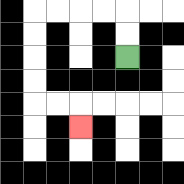{'start': '[5, 2]', 'end': '[3, 5]', 'path_directions': 'U,U,L,L,L,L,D,D,D,D,R,R,D', 'path_coordinates': '[[5, 2], [5, 1], [5, 0], [4, 0], [3, 0], [2, 0], [1, 0], [1, 1], [1, 2], [1, 3], [1, 4], [2, 4], [3, 4], [3, 5]]'}